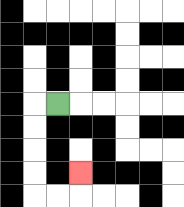{'start': '[2, 4]', 'end': '[3, 7]', 'path_directions': 'L,D,D,D,D,R,R,U', 'path_coordinates': '[[2, 4], [1, 4], [1, 5], [1, 6], [1, 7], [1, 8], [2, 8], [3, 8], [3, 7]]'}